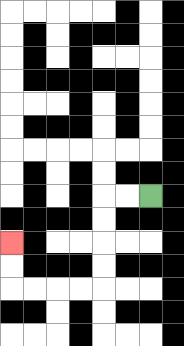{'start': '[6, 8]', 'end': '[0, 10]', 'path_directions': 'L,L,D,D,D,D,L,L,L,L,U,U', 'path_coordinates': '[[6, 8], [5, 8], [4, 8], [4, 9], [4, 10], [4, 11], [4, 12], [3, 12], [2, 12], [1, 12], [0, 12], [0, 11], [0, 10]]'}